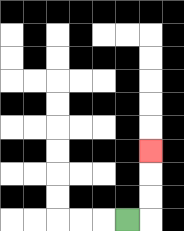{'start': '[5, 9]', 'end': '[6, 6]', 'path_directions': 'R,U,U,U', 'path_coordinates': '[[5, 9], [6, 9], [6, 8], [6, 7], [6, 6]]'}